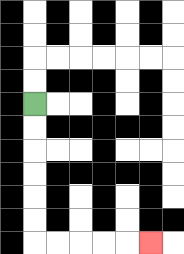{'start': '[1, 4]', 'end': '[6, 10]', 'path_directions': 'D,D,D,D,D,D,R,R,R,R,R', 'path_coordinates': '[[1, 4], [1, 5], [1, 6], [1, 7], [1, 8], [1, 9], [1, 10], [2, 10], [3, 10], [4, 10], [5, 10], [6, 10]]'}